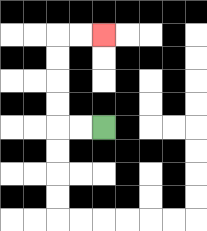{'start': '[4, 5]', 'end': '[4, 1]', 'path_directions': 'L,L,U,U,U,U,R,R', 'path_coordinates': '[[4, 5], [3, 5], [2, 5], [2, 4], [2, 3], [2, 2], [2, 1], [3, 1], [4, 1]]'}